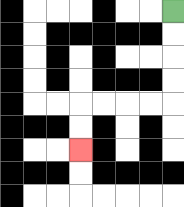{'start': '[7, 0]', 'end': '[3, 6]', 'path_directions': 'D,D,D,D,L,L,L,L,D,D', 'path_coordinates': '[[7, 0], [7, 1], [7, 2], [7, 3], [7, 4], [6, 4], [5, 4], [4, 4], [3, 4], [3, 5], [3, 6]]'}